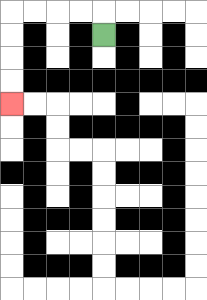{'start': '[4, 1]', 'end': '[0, 4]', 'path_directions': 'U,L,L,L,L,D,D,D,D', 'path_coordinates': '[[4, 1], [4, 0], [3, 0], [2, 0], [1, 0], [0, 0], [0, 1], [0, 2], [0, 3], [0, 4]]'}